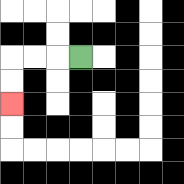{'start': '[3, 2]', 'end': '[0, 4]', 'path_directions': 'L,L,L,D,D', 'path_coordinates': '[[3, 2], [2, 2], [1, 2], [0, 2], [0, 3], [0, 4]]'}